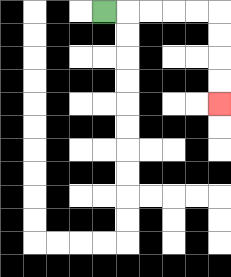{'start': '[4, 0]', 'end': '[9, 4]', 'path_directions': 'R,R,R,R,R,D,D,D,D', 'path_coordinates': '[[4, 0], [5, 0], [6, 0], [7, 0], [8, 0], [9, 0], [9, 1], [9, 2], [9, 3], [9, 4]]'}